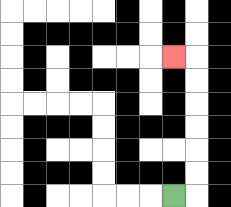{'start': '[7, 8]', 'end': '[7, 2]', 'path_directions': 'R,U,U,U,U,U,U,L', 'path_coordinates': '[[7, 8], [8, 8], [8, 7], [8, 6], [8, 5], [8, 4], [8, 3], [8, 2], [7, 2]]'}